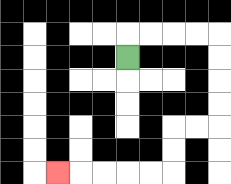{'start': '[5, 2]', 'end': '[2, 7]', 'path_directions': 'U,R,R,R,R,D,D,D,D,L,L,D,D,L,L,L,L,L', 'path_coordinates': '[[5, 2], [5, 1], [6, 1], [7, 1], [8, 1], [9, 1], [9, 2], [9, 3], [9, 4], [9, 5], [8, 5], [7, 5], [7, 6], [7, 7], [6, 7], [5, 7], [4, 7], [3, 7], [2, 7]]'}